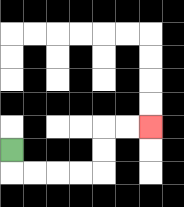{'start': '[0, 6]', 'end': '[6, 5]', 'path_directions': 'D,R,R,R,R,U,U,R,R', 'path_coordinates': '[[0, 6], [0, 7], [1, 7], [2, 7], [3, 7], [4, 7], [4, 6], [4, 5], [5, 5], [6, 5]]'}